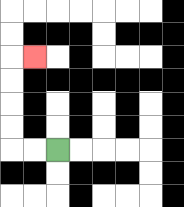{'start': '[2, 6]', 'end': '[1, 2]', 'path_directions': 'L,L,U,U,U,U,R', 'path_coordinates': '[[2, 6], [1, 6], [0, 6], [0, 5], [0, 4], [0, 3], [0, 2], [1, 2]]'}